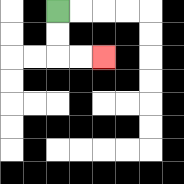{'start': '[2, 0]', 'end': '[4, 2]', 'path_directions': 'D,D,R,R', 'path_coordinates': '[[2, 0], [2, 1], [2, 2], [3, 2], [4, 2]]'}